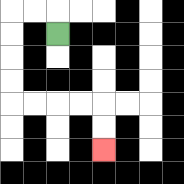{'start': '[2, 1]', 'end': '[4, 6]', 'path_directions': 'U,L,L,D,D,D,D,R,R,R,R,D,D', 'path_coordinates': '[[2, 1], [2, 0], [1, 0], [0, 0], [0, 1], [0, 2], [0, 3], [0, 4], [1, 4], [2, 4], [3, 4], [4, 4], [4, 5], [4, 6]]'}